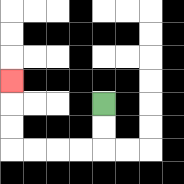{'start': '[4, 4]', 'end': '[0, 3]', 'path_directions': 'D,D,L,L,L,L,U,U,U', 'path_coordinates': '[[4, 4], [4, 5], [4, 6], [3, 6], [2, 6], [1, 6], [0, 6], [0, 5], [0, 4], [0, 3]]'}